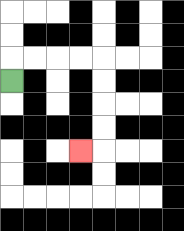{'start': '[0, 3]', 'end': '[3, 6]', 'path_directions': 'U,R,R,R,R,D,D,D,D,L', 'path_coordinates': '[[0, 3], [0, 2], [1, 2], [2, 2], [3, 2], [4, 2], [4, 3], [4, 4], [4, 5], [4, 6], [3, 6]]'}